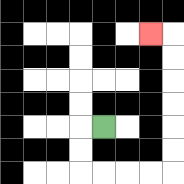{'start': '[4, 5]', 'end': '[6, 1]', 'path_directions': 'L,D,D,R,R,R,R,U,U,U,U,U,U,L', 'path_coordinates': '[[4, 5], [3, 5], [3, 6], [3, 7], [4, 7], [5, 7], [6, 7], [7, 7], [7, 6], [7, 5], [7, 4], [7, 3], [7, 2], [7, 1], [6, 1]]'}